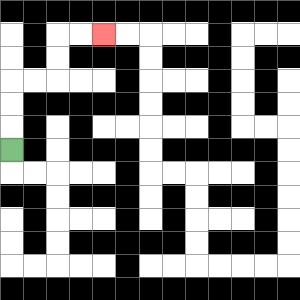{'start': '[0, 6]', 'end': '[4, 1]', 'path_directions': 'U,U,U,R,R,U,U,R,R', 'path_coordinates': '[[0, 6], [0, 5], [0, 4], [0, 3], [1, 3], [2, 3], [2, 2], [2, 1], [3, 1], [4, 1]]'}